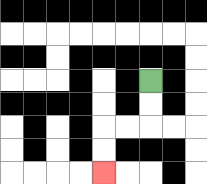{'start': '[6, 3]', 'end': '[4, 7]', 'path_directions': 'D,D,L,L,D,D', 'path_coordinates': '[[6, 3], [6, 4], [6, 5], [5, 5], [4, 5], [4, 6], [4, 7]]'}